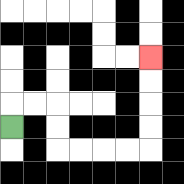{'start': '[0, 5]', 'end': '[6, 2]', 'path_directions': 'U,R,R,D,D,R,R,R,R,U,U,U,U', 'path_coordinates': '[[0, 5], [0, 4], [1, 4], [2, 4], [2, 5], [2, 6], [3, 6], [4, 6], [5, 6], [6, 6], [6, 5], [6, 4], [6, 3], [6, 2]]'}